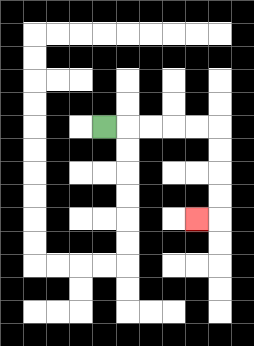{'start': '[4, 5]', 'end': '[8, 9]', 'path_directions': 'R,R,R,R,R,D,D,D,D,L', 'path_coordinates': '[[4, 5], [5, 5], [6, 5], [7, 5], [8, 5], [9, 5], [9, 6], [9, 7], [9, 8], [9, 9], [8, 9]]'}